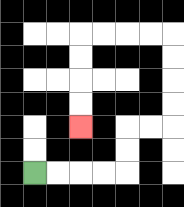{'start': '[1, 7]', 'end': '[3, 5]', 'path_directions': 'R,R,R,R,U,U,R,R,U,U,U,U,L,L,L,L,D,D,D,D', 'path_coordinates': '[[1, 7], [2, 7], [3, 7], [4, 7], [5, 7], [5, 6], [5, 5], [6, 5], [7, 5], [7, 4], [7, 3], [7, 2], [7, 1], [6, 1], [5, 1], [4, 1], [3, 1], [3, 2], [3, 3], [3, 4], [3, 5]]'}